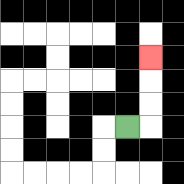{'start': '[5, 5]', 'end': '[6, 2]', 'path_directions': 'R,U,U,U', 'path_coordinates': '[[5, 5], [6, 5], [6, 4], [6, 3], [6, 2]]'}